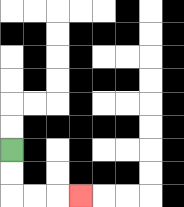{'start': '[0, 6]', 'end': '[3, 8]', 'path_directions': 'D,D,R,R,R', 'path_coordinates': '[[0, 6], [0, 7], [0, 8], [1, 8], [2, 8], [3, 8]]'}